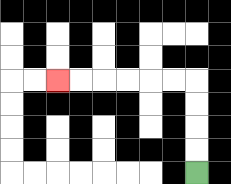{'start': '[8, 7]', 'end': '[2, 3]', 'path_directions': 'U,U,U,U,L,L,L,L,L,L', 'path_coordinates': '[[8, 7], [8, 6], [8, 5], [8, 4], [8, 3], [7, 3], [6, 3], [5, 3], [4, 3], [3, 3], [2, 3]]'}